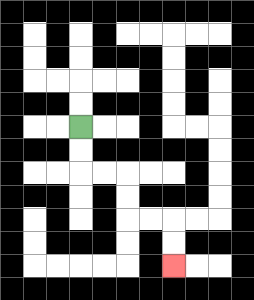{'start': '[3, 5]', 'end': '[7, 11]', 'path_directions': 'D,D,R,R,D,D,R,R,D,D', 'path_coordinates': '[[3, 5], [3, 6], [3, 7], [4, 7], [5, 7], [5, 8], [5, 9], [6, 9], [7, 9], [7, 10], [7, 11]]'}